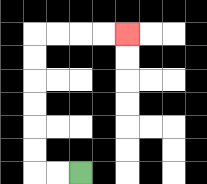{'start': '[3, 7]', 'end': '[5, 1]', 'path_directions': 'L,L,U,U,U,U,U,U,R,R,R,R', 'path_coordinates': '[[3, 7], [2, 7], [1, 7], [1, 6], [1, 5], [1, 4], [1, 3], [1, 2], [1, 1], [2, 1], [3, 1], [4, 1], [5, 1]]'}